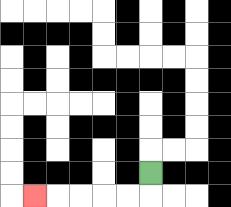{'start': '[6, 7]', 'end': '[1, 8]', 'path_directions': 'D,L,L,L,L,L', 'path_coordinates': '[[6, 7], [6, 8], [5, 8], [4, 8], [3, 8], [2, 8], [1, 8]]'}